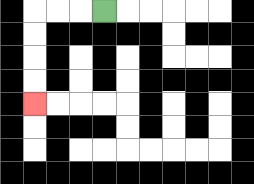{'start': '[4, 0]', 'end': '[1, 4]', 'path_directions': 'L,L,L,D,D,D,D', 'path_coordinates': '[[4, 0], [3, 0], [2, 0], [1, 0], [1, 1], [1, 2], [1, 3], [1, 4]]'}